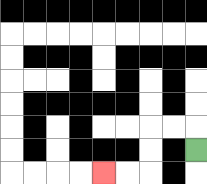{'start': '[8, 6]', 'end': '[4, 7]', 'path_directions': 'U,L,L,D,D,L,L', 'path_coordinates': '[[8, 6], [8, 5], [7, 5], [6, 5], [6, 6], [6, 7], [5, 7], [4, 7]]'}